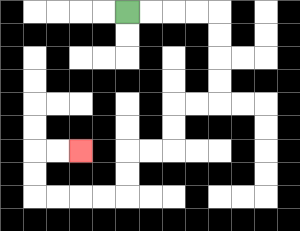{'start': '[5, 0]', 'end': '[3, 6]', 'path_directions': 'R,R,R,R,D,D,D,D,L,L,D,D,L,L,D,D,L,L,L,L,U,U,R,R', 'path_coordinates': '[[5, 0], [6, 0], [7, 0], [8, 0], [9, 0], [9, 1], [9, 2], [9, 3], [9, 4], [8, 4], [7, 4], [7, 5], [7, 6], [6, 6], [5, 6], [5, 7], [5, 8], [4, 8], [3, 8], [2, 8], [1, 8], [1, 7], [1, 6], [2, 6], [3, 6]]'}